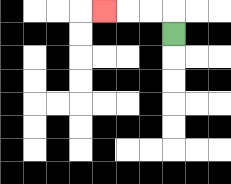{'start': '[7, 1]', 'end': '[4, 0]', 'path_directions': 'U,L,L,L', 'path_coordinates': '[[7, 1], [7, 0], [6, 0], [5, 0], [4, 0]]'}